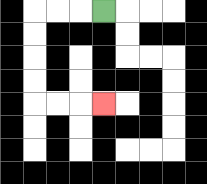{'start': '[4, 0]', 'end': '[4, 4]', 'path_directions': 'L,L,L,D,D,D,D,R,R,R', 'path_coordinates': '[[4, 0], [3, 0], [2, 0], [1, 0], [1, 1], [1, 2], [1, 3], [1, 4], [2, 4], [3, 4], [4, 4]]'}